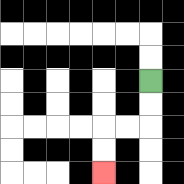{'start': '[6, 3]', 'end': '[4, 7]', 'path_directions': 'D,D,L,L,D,D', 'path_coordinates': '[[6, 3], [6, 4], [6, 5], [5, 5], [4, 5], [4, 6], [4, 7]]'}